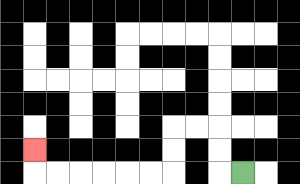{'start': '[10, 7]', 'end': '[1, 6]', 'path_directions': 'L,U,U,L,L,D,D,L,L,L,L,L,L,U', 'path_coordinates': '[[10, 7], [9, 7], [9, 6], [9, 5], [8, 5], [7, 5], [7, 6], [7, 7], [6, 7], [5, 7], [4, 7], [3, 7], [2, 7], [1, 7], [1, 6]]'}